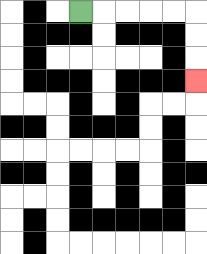{'start': '[3, 0]', 'end': '[8, 3]', 'path_directions': 'R,R,R,R,R,D,D,D', 'path_coordinates': '[[3, 0], [4, 0], [5, 0], [6, 0], [7, 0], [8, 0], [8, 1], [8, 2], [8, 3]]'}